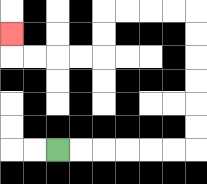{'start': '[2, 6]', 'end': '[0, 1]', 'path_directions': 'R,R,R,R,R,R,U,U,U,U,U,U,L,L,L,L,D,D,L,L,L,L,U', 'path_coordinates': '[[2, 6], [3, 6], [4, 6], [5, 6], [6, 6], [7, 6], [8, 6], [8, 5], [8, 4], [8, 3], [8, 2], [8, 1], [8, 0], [7, 0], [6, 0], [5, 0], [4, 0], [4, 1], [4, 2], [3, 2], [2, 2], [1, 2], [0, 2], [0, 1]]'}